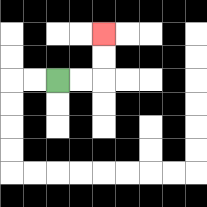{'start': '[2, 3]', 'end': '[4, 1]', 'path_directions': 'R,R,U,U', 'path_coordinates': '[[2, 3], [3, 3], [4, 3], [4, 2], [4, 1]]'}